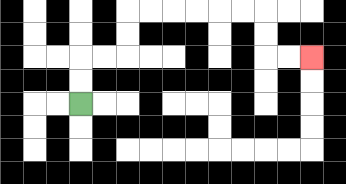{'start': '[3, 4]', 'end': '[13, 2]', 'path_directions': 'U,U,R,R,U,U,R,R,R,R,R,R,D,D,R,R', 'path_coordinates': '[[3, 4], [3, 3], [3, 2], [4, 2], [5, 2], [5, 1], [5, 0], [6, 0], [7, 0], [8, 0], [9, 0], [10, 0], [11, 0], [11, 1], [11, 2], [12, 2], [13, 2]]'}